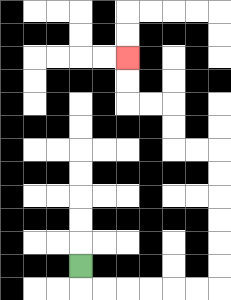{'start': '[3, 11]', 'end': '[5, 2]', 'path_directions': 'D,R,R,R,R,R,R,U,U,U,U,U,U,L,L,U,U,L,L,U,U', 'path_coordinates': '[[3, 11], [3, 12], [4, 12], [5, 12], [6, 12], [7, 12], [8, 12], [9, 12], [9, 11], [9, 10], [9, 9], [9, 8], [9, 7], [9, 6], [8, 6], [7, 6], [7, 5], [7, 4], [6, 4], [5, 4], [5, 3], [5, 2]]'}